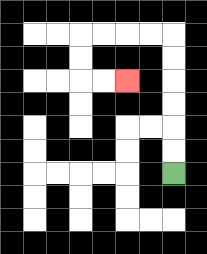{'start': '[7, 7]', 'end': '[5, 3]', 'path_directions': 'U,U,U,U,U,U,L,L,L,L,D,D,R,R', 'path_coordinates': '[[7, 7], [7, 6], [7, 5], [7, 4], [7, 3], [7, 2], [7, 1], [6, 1], [5, 1], [4, 1], [3, 1], [3, 2], [3, 3], [4, 3], [5, 3]]'}